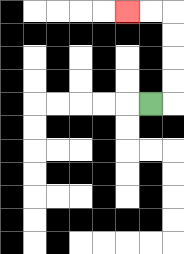{'start': '[6, 4]', 'end': '[5, 0]', 'path_directions': 'R,U,U,U,U,L,L', 'path_coordinates': '[[6, 4], [7, 4], [7, 3], [7, 2], [7, 1], [7, 0], [6, 0], [5, 0]]'}